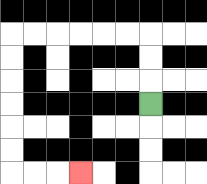{'start': '[6, 4]', 'end': '[3, 7]', 'path_directions': 'U,U,U,L,L,L,L,L,L,D,D,D,D,D,D,R,R,R', 'path_coordinates': '[[6, 4], [6, 3], [6, 2], [6, 1], [5, 1], [4, 1], [3, 1], [2, 1], [1, 1], [0, 1], [0, 2], [0, 3], [0, 4], [0, 5], [0, 6], [0, 7], [1, 7], [2, 7], [3, 7]]'}